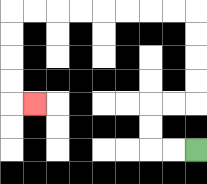{'start': '[8, 6]', 'end': '[1, 4]', 'path_directions': 'L,L,U,U,R,R,U,U,U,U,L,L,L,L,L,L,L,L,D,D,D,D,R', 'path_coordinates': '[[8, 6], [7, 6], [6, 6], [6, 5], [6, 4], [7, 4], [8, 4], [8, 3], [8, 2], [8, 1], [8, 0], [7, 0], [6, 0], [5, 0], [4, 0], [3, 0], [2, 0], [1, 0], [0, 0], [0, 1], [0, 2], [0, 3], [0, 4], [1, 4]]'}